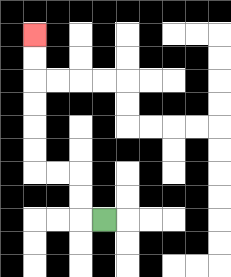{'start': '[4, 9]', 'end': '[1, 1]', 'path_directions': 'L,U,U,L,L,U,U,U,U,U,U', 'path_coordinates': '[[4, 9], [3, 9], [3, 8], [3, 7], [2, 7], [1, 7], [1, 6], [1, 5], [1, 4], [1, 3], [1, 2], [1, 1]]'}